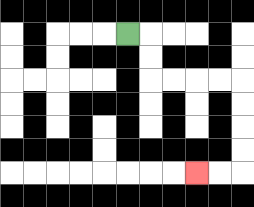{'start': '[5, 1]', 'end': '[8, 7]', 'path_directions': 'R,D,D,R,R,R,R,D,D,D,D,L,L', 'path_coordinates': '[[5, 1], [6, 1], [6, 2], [6, 3], [7, 3], [8, 3], [9, 3], [10, 3], [10, 4], [10, 5], [10, 6], [10, 7], [9, 7], [8, 7]]'}